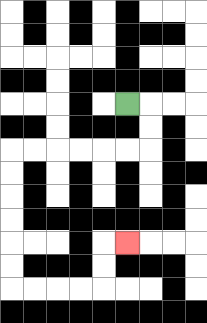{'start': '[5, 4]', 'end': '[5, 10]', 'path_directions': 'R,D,D,L,L,L,L,L,L,D,D,D,D,D,D,R,R,R,R,U,U,R', 'path_coordinates': '[[5, 4], [6, 4], [6, 5], [6, 6], [5, 6], [4, 6], [3, 6], [2, 6], [1, 6], [0, 6], [0, 7], [0, 8], [0, 9], [0, 10], [0, 11], [0, 12], [1, 12], [2, 12], [3, 12], [4, 12], [4, 11], [4, 10], [5, 10]]'}